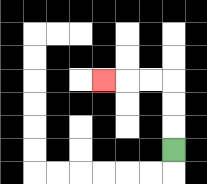{'start': '[7, 6]', 'end': '[4, 3]', 'path_directions': 'U,U,U,L,L,L', 'path_coordinates': '[[7, 6], [7, 5], [7, 4], [7, 3], [6, 3], [5, 3], [4, 3]]'}